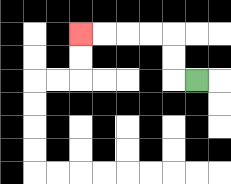{'start': '[8, 3]', 'end': '[3, 1]', 'path_directions': 'L,U,U,L,L,L,L', 'path_coordinates': '[[8, 3], [7, 3], [7, 2], [7, 1], [6, 1], [5, 1], [4, 1], [3, 1]]'}